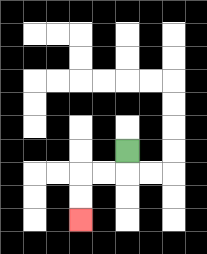{'start': '[5, 6]', 'end': '[3, 9]', 'path_directions': 'D,L,L,D,D', 'path_coordinates': '[[5, 6], [5, 7], [4, 7], [3, 7], [3, 8], [3, 9]]'}